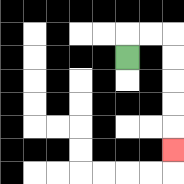{'start': '[5, 2]', 'end': '[7, 6]', 'path_directions': 'U,R,R,D,D,D,D,D', 'path_coordinates': '[[5, 2], [5, 1], [6, 1], [7, 1], [7, 2], [7, 3], [7, 4], [7, 5], [7, 6]]'}